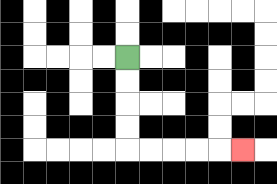{'start': '[5, 2]', 'end': '[10, 6]', 'path_directions': 'D,D,D,D,R,R,R,R,R', 'path_coordinates': '[[5, 2], [5, 3], [5, 4], [5, 5], [5, 6], [6, 6], [7, 6], [8, 6], [9, 6], [10, 6]]'}